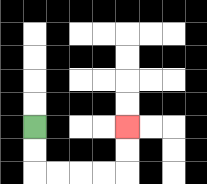{'start': '[1, 5]', 'end': '[5, 5]', 'path_directions': 'D,D,R,R,R,R,U,U', 'path_coordinates': '[[1, 5], [1, 6], [1, 7], [2, 7], [3, 7], [4, 7], [5, 7], [5, 6], [5, 5]]'}